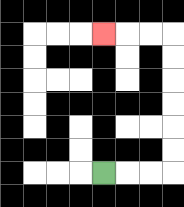{'start': '[4, 7]', 'end': '[4, 1]', 'path_directions': 'R,R,R,U,U,U,U,U,U,L,L,L', 'path_coordinates': '[[4, 7], [5, 7], [6, 7], [7, 7], [7, 6], [7, 5], [7, 4], [7, 3], [7, 2], [7, 1], [6, 1], [5, 1], [4, 1]]'}